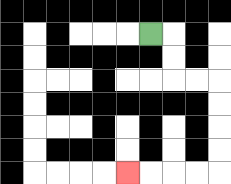{'start': '[6, 1]', 'end': '[5, 7]', 'path_directions': 'R,D,D,R,R,D,D,D,D,L,L,L,L', 'path_coordinates': '[[6, 1], [7, 1], [7, 2], [7, 3], [8, 3], [9, 3], [9, 4], [9, 5], [9, 6], [9, 7], [8, 7], [7, 7], [6, 7], [5, 7]]'}